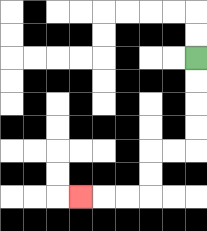{'start': '[8, 2]', 'end': '[3, 8]', 'path_directions': 'D,D,D,D,L,L,D,D,L,L,L', 'path_coordinates': '[[8, 2], [8, 3], [8, 4], [8, 5], [8, 6], [7, 6], [6, 6], [6, 7], [6, 8], [5, 8], [4, 8], [3, 8]]'}